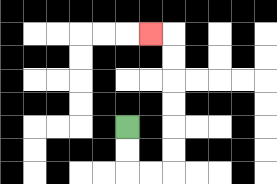{'start': '[5, 5]', 'end': '[6, 1]', 'path_directions': 'D,D,R,R,U,U,U,U,U,U,L', 'path_coordinates': '[[5, 5], [5, 6], [5, 7], [6, 7], [7, 7], [7, 6], [7, 5], [7, 4], [7, 3], [7, 2], [7, 1], [6, 1]]'}